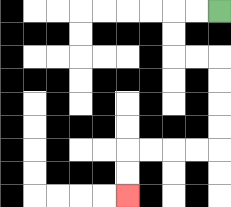{'start': '[9, 0]', 'end': '[5, 8]', 'path_directions': 'L,L,D,D,R,R,D,D,D,D,L,L,L,L,D,D', 'path_coordinates': '[[9, 0], [8, 0], [7, 0], [7, 1], [7, 2], [8, 2], [9, 2], [9, 3], [9, 4], [9, 5], [9, 6], [8, 6], [7, 6], [6, 6], [5, 6], [5, 7], [5, 8]]'}